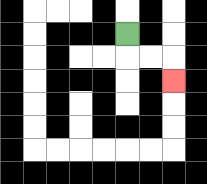{'start': '[5, 1]', 'end': '[7, 3]', 'path_directions': 'D,R,R,D', 'path_coordinates': '[[5, 1], [5, 2], [6, 2], [7, 2], [7, 3]]'}